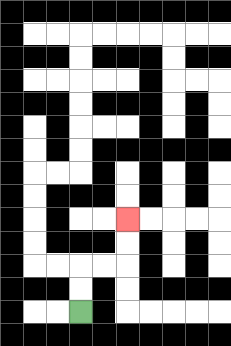{'start': '[3, 13]', 'end': '[5, 9]', 'path_directions': 'U,U,R,R,U,U', 'path_coordinates': '[[3, 13], [3, 12], [3, 11], [4, 11], [5, 11], [5, 10], [5, 9]]'}